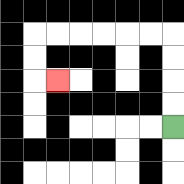{'start': '[7, 5]', 'end': '[2, 3]', 'path_directions': 'U,U,U,U,L,L,L,L,L,L,D,D,R', 'path_coordinates': '[[7, 5], [7, 4], [7, 3], [7, 2], [7, 1], [6, 1], [5, 1], [4, 1], [3, 1], [2, 1], [1, 1], [1, 2], [1, 3], [2, 3]]'}